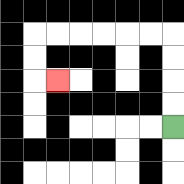{'start': '[7, 5]', 'end': '[2, 3]', 'path_directions': 'U,U,U,U,L,L,L,L,L,L,D,D,R', 'path_coordinates': '[[7, 5], [7, 4], [7, 3], [7, 2], [7, 1], [6, 1], [5, 1], [4, 1], [3, 1], [2, 1], [1, 1], [1, 2], [1, 3], [2, 3]]'}